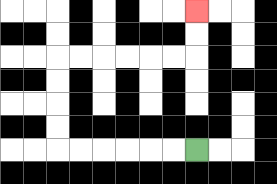{'start': '[8, 6]', 'end': '[8, 0]', 'path_directions': 'L,L,L,L,L,L,U,U,U,U,R,R,R,R,R,R,U,U', 'path_coordinates': '[[8, 6], [7, 6], [6, 6], [5, 6], [4, 6], [3, 6], [2, 6], [2, 5], [2, 4], [2, 3], [2, 2], [3, 2], [4, 2], [5, 2], [6, 2], [7, 2], [8, 2], [8, 1], [8, 0]]'}